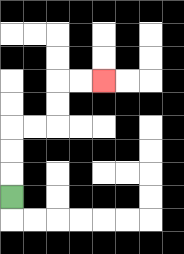{'start': '[0, 8]', 'end': '[4, 3]', 'path_directions': 'U,U,U,R,R,U,U,R,R', 'path_coordinates': '[[0, 8], [0, 7], [0, 6], [0, 5], [1, 5], [2, 5], [2, 4], [2, 3], [3, 3], [4, 3]]'}